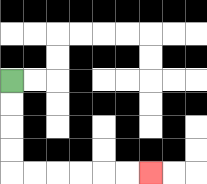{'start': '[0, 3]', 'end': '[6, 7]', 'path_directions': 'D,D,D,D,R,R,R,R,R,R', 'path_coordinates': '[[0, 3], [0, 4], [0, 5], [0, 6], [0, 7], [1, 7], [2, 7], [3, 7], [4, 7], [5, 7], [6, 7]]'}